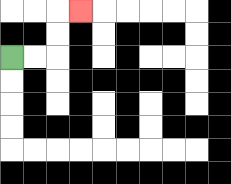{'start': '[0, 2]', 'end': '[3, 0]', 'path_directions': 'R,R,U,U,R', 'path_coordinates': '[[0, 2], [1, 2], [2, 2], [2, 1], [2, 0], [3, 0]]'}